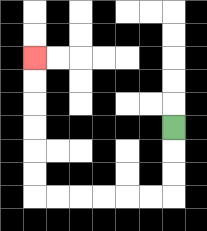{'start': '[7, 5]', 'end': '[1, 2]', 'path_directions': 'D,D,D,L,L,L,L,L,L,U,U,U,U,U,U', 'path_coordinates': '[[7, 5], [7, 6], [7, 7], [7, 8], [6, 8], [5, 8], [4, 8], [3, 8], [2, 8], [1, 8], [1, 7], [1, 6], [1, 5], [1, 4], [1, 3], [1, 2]]'}